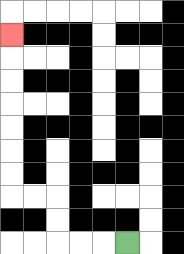{'start': '[5, 10]', 'end': '[0, 1]', 'path_directions': 'L,L,L,U,U,L,L,U,U,U,U,U,U,U', 'path_coordinates': '[[5, 10], [4, 10], [3, 10], [2, 10], [2, 9], [2, 8], [1, 8], [0, 8], [0, 7], [0, 6], [0, 5], [0, 4], [0, 3], [0, 2], [0, 1]]'}